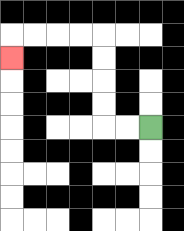{'start': '[6, 5]', 'end': '[0, 2]', 'path_directions': 'L,L,U,U,U,U,L,L,L,L,D', 'path_coordinates': '[[6, 5], [5, 5], [4, 5], [4, 4], [4, 3], [4, 2], [4, 1], [3, 1], [2, 1], [1, 1], [0, 1], [0, 2]]'}